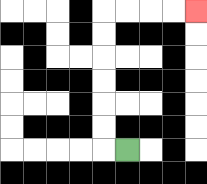{'start': '[5, 6]', 'end': '[8, 0]', 'path_directions': 'L,U,U,U,U,U,U,R,R,R,R', 'path_coordinates': '[[5, 6], [4, 6], [4, 5], [4, 4], [4, 3], [4, 2], [4, 1], [4, 0], [5, 0], [6, 0], [7, 0], [8, 0]]'}